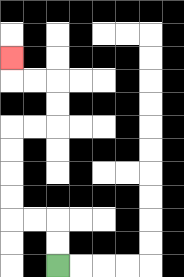{'start': '[2, 11]', 'end': '[0, 2]', 'path_directions': 'U,U,L,L,U,U,U,U,R,R,U,U,L,L,U', 'path_coordinates': '[[2, 11], [2, 10], [2, 9], [1, 9], [0, 9], [0, 8], [0, 7], [0, 6], [0, 5], [1, 5], [2, 5], [2, 4], [2, 3], [1, 3], [0, 3], [0, 2]]'}